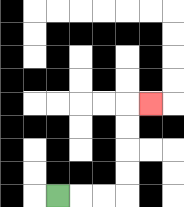{'start': '[2, 8]', 'end': '[6, 4]', 'path_directions': 'R,R,R,U,U,U,U,R', 'path_coordinates': '[[2, 8], [3, 8], [4, 8], [5, 8], [5, 7], [5, 6], [5, 5], [5, 4], [6, 4]]'}